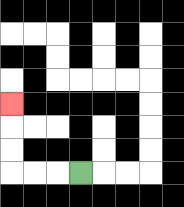{'start': '[3, 7]', 'end': '[0, 4]', 'path_directions': 'L,L,L,U,U,U', 'path_coordinates': '[[3, 7], [2, 7], [1, 7], [0, 7], [0, 6], [0, 5], [0, 4]]'}